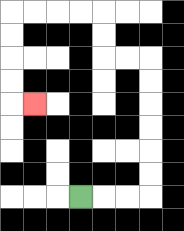{'start': '[3, 8]', 'end': '[1, 4]', 'path_directions': 'R,R,R,U,U,U,U,U,U,L,L,U,U,L,L,L,L,D,D,D,D,R', 'path_coordinates': '[[3, 8], [4, 8], [5, 8], [6, 8], [6, 7], [6, 6], [6, 5], [6, 4], [6, 3], [6, 2], [5, 2], [4, 2], [4, 1], [4, 0], [3, 0], [2, 0], [1, 0], [0, 0], [0, 1], [0, 2], [0, 3], [0, 4], [1, 4]]'}